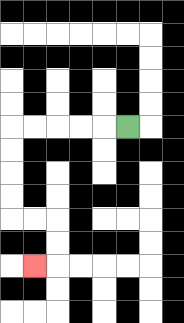{'start': '[5, 5]', 'end': '[1, 11]', 'path_directions': 'L,L,L,L,L,D,D,D,D,R,R,D,D,L', 'path_coordinates': '[[5, 5], [4, 5], [3, 5], [2, 5], [1, 5], [0, 5], [0, 6], [0, 7], [0, 8], [0, 9], [1, 9], [2, 9], [2, 10], [2, 11], [1, 11]]'}